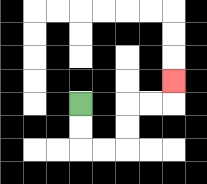{'start': '[3, 4]', 'end': '[7, 3]', 'path_directions': 'D,D,R,R,U,U,R,R,U', 'path_coordinates': '[[3, 4], [3, 5], [3, 6], [4, 6], [5, 6], [5, 5], [5, 4], [6, 4], [7, 4], [7, 3]]'}